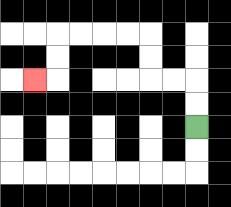{'start': '[8, 5]', 'end': '[1, 3]', 'path_directions': 'U,U,L,L,U,U,L,L,L,L,D,D,L', 'path_coordinates': '[[8, 5], [8, 4], [8, 3], [7, 3], [6, 3], [6, 2], [6, 1], [5, 1], [4, 1], [3, 1], [2, 1], [2, 2], [2, 3], [1, 3]]'}